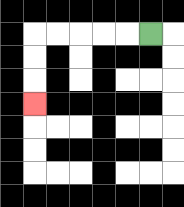{'start': '[6, 1]', 'end': '[1, 4]', 'path_directions': 'L,L,L,L,L,D,D,D', 'path_coordinates': '[[6, 1], [5, 1], [4, 1], [3, 1], [2, 1], [1, 1], [1, 2], [1, 3], [1, 4]]'}